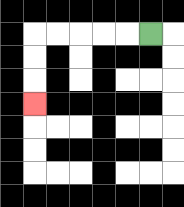{'start': '[6, 1]', 'end': '[1, 4]', 'path_directions': 'L,L,L,L,L,D,D,D', 'path_coordinates': '[[6, 1], [5, 1], [4, 1], [3, 1], [2, 1], [1, 1], [1, 2], [1, 3], [1, 4]]'}